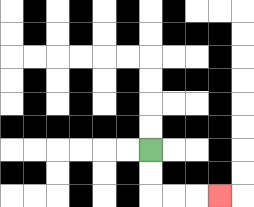{'start': '[6, 6]', 'end': '[9, 8]', 'path_directions': 'D,D,R,R,R', 'path_coordinates': '[[6, 6], [6, 7], [6, 8], [7, 8], [8, 8], [9, 8]]'}